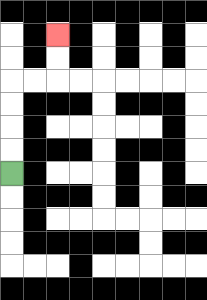{'start': '[0, 7]', 'end': '[2, 1]', 'path_directions': 'U,U,U,U,R,R,U,U', 'path_coordinates': '[[0, 7], [0, 6], [0, 5], [0, 4], [0, 3], [1, 3], [2, 3], [2, 2], [2, 1]]'}